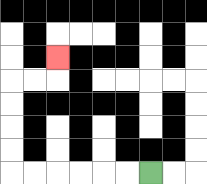{'start': '[6, 7]', 'end': '[2, 2]', 'path_directions': 'L,L,L,L,L,L,U,U,U,U,R,R,U', 'path_coordinates': '[[6, 7], [5, 7], [4, 7], [3, 7], [2, 7], [1, 7], [0, 7], [0, 6], [0, 5], [0, 4], [0, 3], [1, 3], [2, 3], [2, 2]]'}